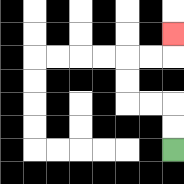{'start': '[7, 6]', 'end': '[7, 1]', 'path_directions': 'U,U,L,L,U,U,R,R,U', 'path_coordinates': '[[7, 6], [7, 5], [7, 4], [6, 4], [5, 4], [5, 3], [5, 2], [6, 2], [7, 2], [7, 1]]'}